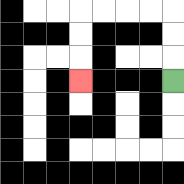{'start': '[7, 3]', 'end': '[3, 3]', 'path_directions': 'U,U,U,L,L,L,L,D,D,D', 'path_coordinates': '[[7, 3], [7, 2], [7, 1], [7, 0], [6, 0], [5, 0], [4, 0], [3, 0], [3, 1], [3, 2], [3, 3]]'}